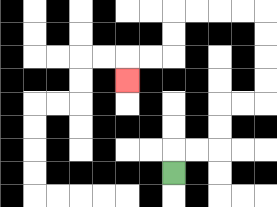{'start': '[7, 7]', 'end': '[5, 3]', 'path_directions': 'U,R,R,U,U,R,R,U,U,U,U,L,L,L,L,D,D,L,L,D', 'path_coordinates': '[[7, 7], [7, 6], [8, 6], [9, 6], [9, 5], [9, 4], [10, 4], [11, 4], [11, 3], [11, 2], [11, 1], [11, 0], [10, 0], [9, 0], [8, 0], [7, 0], [7, 1], [7, 2], [6, 2], [5, 2], [5, 3]]'}